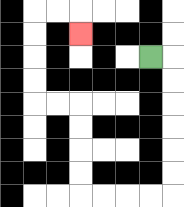{'start': '[6, 2]', 'end': '[3, 1]', 'path_directions': 'R,D,D,D,D,D,D,L,L,L,L,U,U,U,U,L,L,U,U,U,U,R,R,D', 'path_coordinates': '[[6, 2], [7, 2], [7, 3], [7, 4], [7, 5], [7, 6], [7, 7], [7, 8], [6, 8], [5, 8], [4, 8], [3, 8], [3, 7], [3, 6], [3, 5], [3, 4], [2, 4], [1, 4], [1, 3], [1, 2], [1, 1], [1, 0], [2, 0], [3, 0], [3, 1]]'}